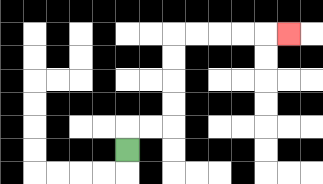{'start': '[5, 6]', 'end': '[12, 1]', 'path_directions': 'U,R,R,U,U,U,U,R,R,R,R,R', 'path_coordinates': '[[5, 6], [5, 5], [6, 5], [7, 5], [7, 4], [7, 3], [7, 2], [7, 1], [8, 1], [9, 1], [10, 1], [11, 1], [12, 1]]'}